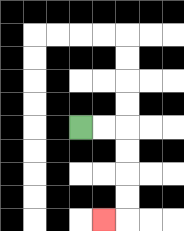{'start': '[3, 5]', 'end': '[4, 9]', 'path_directions': 'R,R,D,D,D,D,L', 'path_coordinates': '[[3, 5], [4, 5], [5, 5], [5, 6], [5, 7], [5, 8], [5, 9], [4, 9]]'}